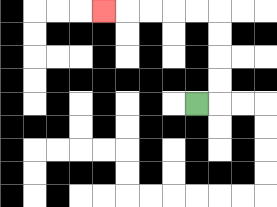{'start': '[8, 4]', 'end': '[4, 0]', 'path_directions': 'R,U,U,U,U,L,L,L,L,L', 'path_coordinates': '[[8, 4], [9, 4], [9, 3], [9, 2], [9, 1], [9, 0], [8, 0], [7, 0], [6, 0], [5, 0], [4, 0]]'}